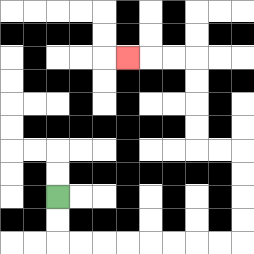{'start': '[2, 8]', 'end': '[5, 2]', 'path_directions': 'D,D,R,R,R,R,R,R,R,R,U,U,U,U,L,L,U,U,U,U,L,L,L', 'path_coordinates': '[[2, 8], [2, 9], [2, 10], [3, 10], [4, 10], [5, 10], [6, 10], [7, 10], [8, 10], [9, 10], [10, 10], [10, 9], [10, 8], [10, 7], [10, 6], [9, 6], [8, 6], [8, 5], [8, 4], [8, 3], [8, 2], [7, 2], [6, 2], [5, 2]]'}